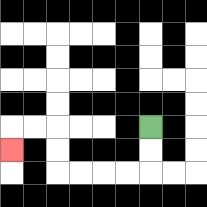{'start': '[6, 5]', 'end': '[0, 6]', 'path_directions': 'D,D,L,L,L,L,U,U,L,L,D', 'path_coordinates': '[[6, 5], [6, 6], [6, 7], [5, 7], [4, 7], [3, 7], [2, 7], [2, 6], [2, 5], [1, 5], [0, 5], [0, 6]]'}